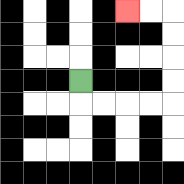{'start': '[3, 3]', 'end': '[5, 0]', 'path_directions': 'D,R,R,R,R,U,U,U,U,L,L', 'path_coordinates': '[[3, 3], [3, 4], [4, 4], [5, 4], [6, 4], [7, 4], [7, 3], [7, 2], [7, 1], [7, 0], [6, 0], [5, 0]]'}